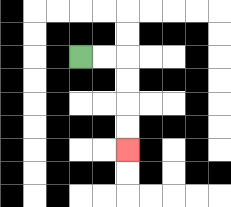{'start': '[3, 2]', 'end': '[5, 6]', 'path_directions': 'R,R,D,D,D,D', 'path_coordinates': '[[3, 2], [4, 2], [5, 2], [5, 3], [5, 4], [5, 5], [5, 6]]'}